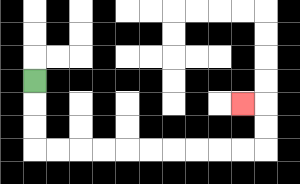{'start': '[1, 3]', 'end': '[10, 4]', 'path_directions': 'D,D,D,R,R,R,R,R,R,R,R,R,R,U,U,L', 'path_coordinates': '[[1, 3], [1, 4], [1, 5], [1, 6], [2, 6], [3, 6], [4, 6], [5, 6], [6, 6], [7, 6], [8, 6], [9, 6], [10, 6], [11, 6], [11, 5], [11, 4], [10, 4]]'}